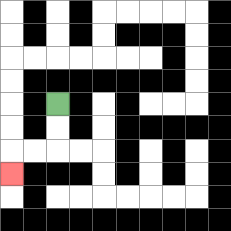{'start': '[2, 4]', 'end': '[0, 7]', 'path_directions': 'D,D,L,L,D', 'path_coordinates': '[[2, 4], [2, 5], [2, 6], [1, 6], [0, 6], [0, 7]]'}